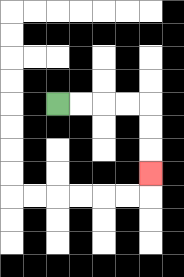{'start': '[2, 4]', 'end': '[6, 7]', 'path_directions': 'R,R,R,R,D,D,D', 'path_coordinates': '[[2, 4], [3, 4], [4, 4], [5, 4], [6, 4], [6, 5], [6, 6], [6, 7]]'}